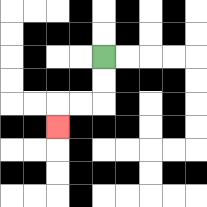{'start': '[4, 2]', 'end': '[2, 5]', 'path_directions': 'D,D,L,L,D', 'path_coordinates': '[[4, 2], [4, 3], [4, 4], [3, 4], [2, 4], [2, 5]]'}